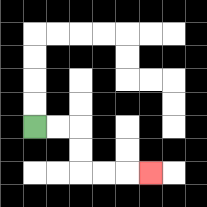{'start': '[1, 5]', 'end': '[6, 7]', 'path_directions': 'R,R,D,D,R,R,R', 'path_coordinates': '[[1, 5], [2, 5], [3, 5], [3, 6], [3, 7], [4, 7], [5, 7], [6, 7]]'}